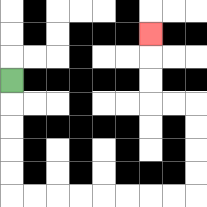{'start': '[0, 3]', 'end': '[6, 1]', 'path_directions': 'D,D,D,D,D,R,R,R,R,R,R,R,R,U,U,U,U,L,L,U,U,U', 'path_coordinates': '[[0, 3], [0, 4], [0, 5], [0, 6], [0, 7], [0, 8], [1, 8], [2, 8], [3, 8], [4, 8], [5, 8], [6, 8], [7, 8], [8, 8], [8, 7], [8, 6], [8, 5], [8, 4], [7, 4], [6, 4], [6, 3], [6, 2], [6, 1]]'}